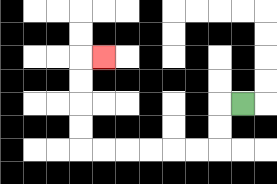{'start': '[10, 4]', 'end': '[4, 2]', 'path_directions': 'L,D,D,L,L,L,L,L,L,U,U,U,U,R', 'path_coordinates': '[[10, 4], [9, 4], [9, 5], [9, 6], [8, 6], [7, 6], [6, 6], [5, 6], [4, 6], [3, 6], [3, 5], [3, 4], [3, 3], [3, 2], [4, 2]]'}